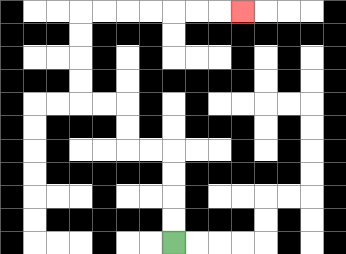{'start': '[7, 10]', 'end': '[10, 0]', 'path_directions': 'U,U,U,U,L,L,U,U,L,L,U,U,U,U,R,R,R,R,R,R,R', 'path_coordinates': '[[7, 10], [7, 9], [7, 8], [7, 7], [7, 6], [6, 6], [5, 6], [5, 5], [5, 4], [4, 4], [3, 4], [3, 3], [3, 2], [3, 1], [3, 0], [4, 0], [5, 0], [6, 0], [7, 0], [8, 0], [9, 0], [10, 0]]'}